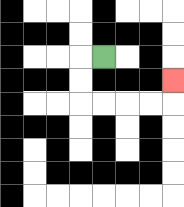{'start': '[4, 2]', 'end': '[7, 3]', 'path_directions': 'L,D,D,R,R,R,R,U', 'path_coordinates': '[[4, 2], [3, 2], [3, 3], [3, 4], [4, 4], [5, 4], [6, 4], [7, 4], [7, 3]]'}